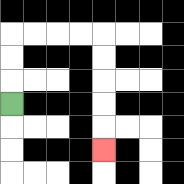{'start': '[0, 4]', 'end': '[4, 6]', 'path_directions': 'U,U,U,R,R,R,R,D,D,D,D,D', 'path_coordinates': '[[0, 4], [0, 3], [0, 2], [0, 1], [1, 1], [2, 1], [3, 1], [4, 1], [4, 2], [4, 3], [4, 4], [4, 5], [4, 6]]'}